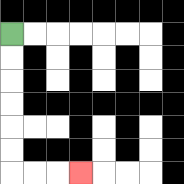{'start': '[0, 1]', 'end': '[3, 7]', 'path_directions': 'D,D,D,D,D,D,R,R,R', 'path_coordinates': '[[0, 1], [0, 2], [0, 3], [0, 4], [0, 5], [0, 6], [0, 7], [1, 7], [2, 7], [3, 7]]'}